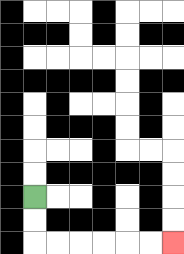{'start': '[1, 8]', 'end': '[7, 10]', 'path_directions': 'D,D,R,R,R,R,R,R', 'path_coordinates': '[[1, 8], [1, 9], [1, 10], [2, 10], [3, 10], [4, 10], [5, 10], [6, 10], [7, 10]]'}